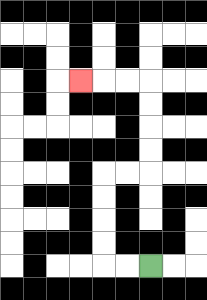{'start': '[6, 11]', 'end': '[3, 3]', 'path_directions': 'L,L,U,U,U,U,R,R,U,U,U,U,L,L,L', 'path_coordinates': '[[6, 11], [5, 11], [4, 11], [4, 10], [4, 9], [4, 8], [4, 7], [5, 7], [6, 7], [6, 6], [6, 5], [6, 4], [6, 3], [5, 3], [4, 3], [3, 3]]'}